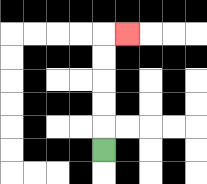{'start': '[4, 6]', 'end': '[5, 1]', 'path_directions': 'U,U,U,U,U,R', 'path_coordinates': '[[4, 6], [4, 5], [4, 4], [4, 3], [4, 2], [4, 1], [5, 1]]'}